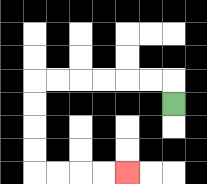{'start': '[7, 4]', 'end': '[5, 7]', 'path_directions': 'U,L,L,L,L,L,L,D,D,D,D,R,R,R,R', 'path_coordinates': '[[7, 4], [7, 3], [6, 3], [5, 3], [4, 3], [3, 3], [2, 3], [1, 3], [1, 4], [1, 5], [1, 6], [1, 7], [2, 7], [3, 7], [4, 7], [5, 7]]'}